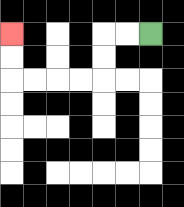{'start': '[6, 1]', 'end': '[0, 1]', 'path_directions': 'L,L,D,D,L,L,L,L,U,U', 'path_coordinates': '[[6, 1], [5, 1], [4, 1], [4, 2], [4, 3], [3, 3], [2, 3], [1, 3], [0, 3], [0, 2], [0, 1]]'}